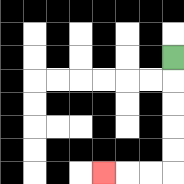{'start': '[7, 2]', 'end': '[4, 7]', 'path_directions': 'D,D,D,D,D,L,L,L', 'path_coordinates': '[[7, 2], [7, 3], [7, 4], [7, 5], [7, 6], [7, 7], [6, 7], [5, 7], [4, 7]]'}